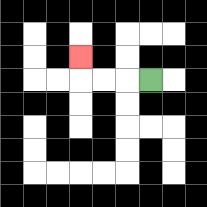{'start': '[6, 3]', 'end': '[3, 2]', 'path_directions': 'L,L,L,U', 'path_coordinates': '[[6, 3], [5, 3], [4, 3], [3, 3], [3, 2]]'}